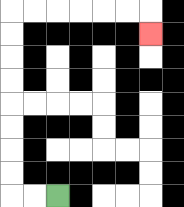{'start': '[2, 8]', 'end': '[6, 1]', 'path_directions': 'L,L,U,U,U,U,U,U,U,U,R,R,R,R,R,R,D', 'path_coordinates': '[[2, 8], [1, 8], [0, 8], [0, 7], [0, 6], [0, 5], [0, 4], [0, 3], [0, 2], [0, 1], [0, 0], [1, 0], [2, 0], [3, 0], [4, 0], [5, 0], [6, 0], [6, 1]]'}